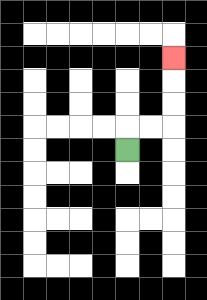{'start': '[5, 6]', 'end': '[7, 2]', 'path_directions': 'U,R,R,U,U,U', 'path_coordinates': '[[5, 6], [5, 5], [6, 5], [7, 5], [7, 4], [7, 3], [7, 2]]'}